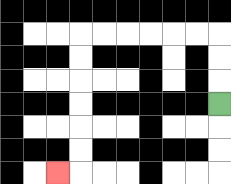{'start': '[9, 4]', 'end': '[2, 7]', 'path_directions': 'U,U,U,L,L,L,L,L,L,D,D,D,D,D,D,L', 'path_coordinates': '[[9, 4], [9, 3], [9, 2], [9, 1], [8, 1], [7, 1], [6, 1], [5, 1], [4, 1], [3, 1], [3, 2], [3, 3], [3, 4], [3, 5], [3, 6], [3, 7], [2, 7]]'}